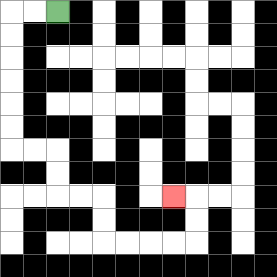{'start': '[2, 0]', 'end': '[7, 8]', 'path_directions': 'L,L,D,D,D,D,D,D,R,R,D,D,R,R,D,D,R,R,R,R,U,U,L', 'path_coordinates': '[[2, 0], [1, 0], [0, 0], [0, 1], [0, 2], [0, 3], [0, 4], [0, 5], [0, 6], [1, 6], [2, 6], [2, 7], [2, 8], [3, 8], [4, 8], [4, 9], [4, 10], [5, 10], [6, 10], [7, 10], [8, 10], [8, 9], [8, 8], [7, 8]]'}